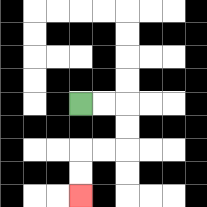{'start': '[3, 4]', 'end': '[3, 8]', 'path_directions': 'R,R,D,D,L,L,D,D', 'path_coordinates': '[[3, 4], [4, 4], [5, 4], [5, 5], [5, 6], [4, 6], [3, 6], [3, 7], [3, 8]]'}